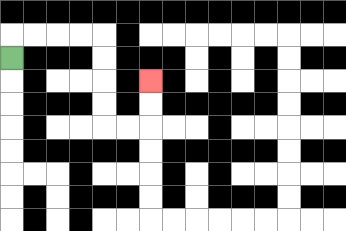{'start': '[0, 2]', 'end': '[6, 3]', 'path_directions': 'U,R,R,R,R,D,D,D,D,R,R,U,U', 'path_coordinates': '[[0, 2], [0, 1], [1, 1], [2, 1], [3, 1], [4, 1], [4, 2], [4, 3], [4, 4], [4, 5], [5, 5], [6, 5], [6, 4], [6, 3]]'}